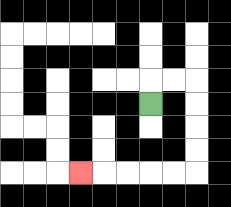{'start': '[6, 4]', 'end': '[3, 7]', 'path_directions': 'U,R,R,D,D,D,D,L,L,L,L,L', 'path_coordinates': '[[6, 4], [6, 3], [7, 3], [8, 3], [8, 4], [8, 5], [8, 6], [8, 7], [7, 7], [6, 7], [5, 7], [4, 7], [3, 7]]'}